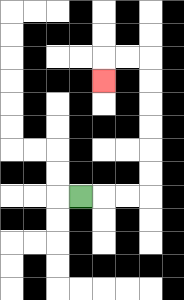{'start': '[3, 8]', 'end': '[4, 3]', 'path_directions': 'R,R,R,U,U,U,U,U,U,L,L,D', 'path_coordinates': '[[3, 8], [4, 8], [5, 8], [6, 8], [6, 7], [6, 6], [6, 5], [6, 4], [6, 3], [6, 2], [5, 2], [4, 2], [4, 3]]'}